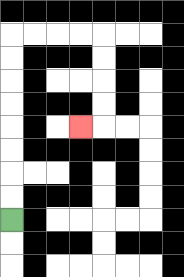{'start': '[0, 9]', 'end': '[3, 5]', 'path_directions': 'U,U,U,U,U,U,U,U,R,R,R,R,D,D,D,D,L', 'path_coordinates': '[[0, 9], [0, 8], [0, 7], [0, 6], [0, 5], [0, 4], [0, 3], [0, 2], [0, 1], [1, 1], [2, 1], [3, 1], [4, 1], [4, 2], [4, 3], [4, 4], [4, 5], [3, 5]]'}